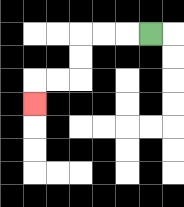{'start': '[6, 1]', 'end': '[1, 4]', 'path_directions': 'L,L,L,D,D,L,L,D', 'path_coordinates': '[[6, 1], [5, 1], [4, 1], [3, 1], [3, 2], [3, 3], [2, 3], [1, 3], [1, 4]]'}